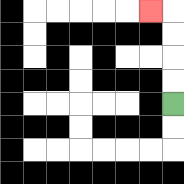{'start': '[7, 4]', 'end': '[6, 0]', 'path_directions': 'U,U,U,U,L', 'path_coordinates': '[[7, 4], [7, 3], [7, 2], [7, 1], [7, 0], [6, 0]]'}